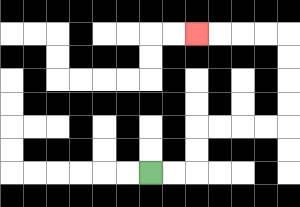{'start': '[6, 7]', 'end': '[8, 1]', 'path_directions': 'R,R,U,U,R,R,R,R,U,U,U,U,L,L,L,L', 'path_coordinates': '[[6, 7], [7, 7], [8, 7], [8, 6], [8, 5], [9, 5], [10, 5], [11, 5], [12, 5], [12, 4], [12, 3], [12, 2], [12, 1], [11, 1], [10, 1], [9, 1], [8, 1]]'}